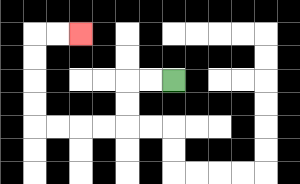{'start': '[7, 3]', 'end': '[3, 1]', 'path_directions': 'L,L,D,D,L,L,L,L,U,U,U,U,R,R', 'path_coordinates': '[[7, 3], [6, 3], [5, 3], [5, 4], [5, 5], [4, 5], [3, 5], [2, 5], [1, 5], [1, 4], [1, 3], [1, 2], [1, 1], [2, 1], [3, 1]]'}